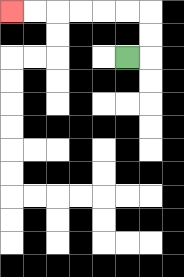{'start': '[5, 2]', 'end': '[0, 0]', 'path_directions': 'R,U,U,L,L,L,L,L,L', 'path_coordinates': '[[5, 2], [6, 2], [6, 1], [6, 0], [5, 0], [4, 0], [3, 0], [2, 0], [1, 0], [0, 0]]'}